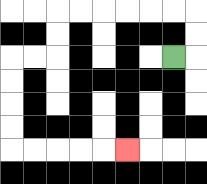{'start': '[7, 2]', 'end': '[5, 6]', 'path_directions': 'R,U,U,L,L,L,L,L,L,D,D,L,L,D,D,D,D,R,R,R,R,R', 'path_coordinates': '[[7, 2], [8, 2], [8, 1], [8, 0], [7, 0], [6, 0], [5, 0], [4, 0], [3, 0], [2, 0], [2, 1], [2, 2], [1, 2], [0, 2], [0, 3], [0, 4], [0, 5], [0, 6], [1, 6], [2, 6], [3, 6], [4, 6], [5, 6]]'}